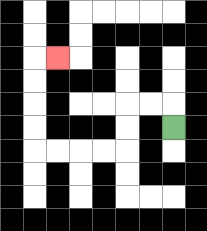{'start': '[7, 5]', 'end': '[2, 2]', 'path_directions': 'U,L,L,D,D,L,L,L,L,U,U,U,U,R', 'path_coordinates': '[[7, 5], [7, 4], [6, 4], [5, 4], [5, 5], [5, 6], [4, 6], [3, 6], [2, 6], [1, 6], [1, 5], [1, 4], [1, 3], [1, 2], [2, 2]]'}